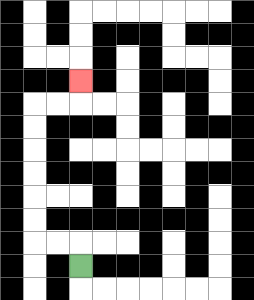{'start': '[3, 11]', 'end': '[3, 3]', 'path_directions': 'U,L,L,U,U,U,U,U,U,R,R,U', 'path_coordinates': '[[3, 11], [3, 10], [2, 10], [1, 10], [1, 9], [1, 8], [1, 7], [1, 6], [1, 5], [1, 4], [2, 4], [3, 4], [3, 3]]'}